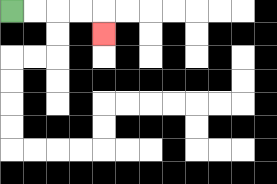{'start': '[0, 0]', 'end': '[4, 1]', 'path_directions': 'R,R,R,R,D', 'path_coordinates': '[[0, 0], [1, 0], [2, 0], [3, 0], [4, 0], [4, 1]]'}